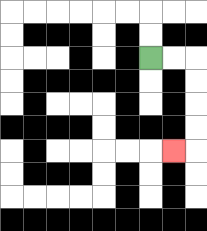{'start': '[6, 2]', 'end': '[7, 6]', 'path_directions': 'R,R,D,D,D,D,L', 'path_coordinates': '[[6, 2], [7, 2], [8, 2], [8, 3], [8, 4], [8, 5], [8, 6], [7, 6]]'}